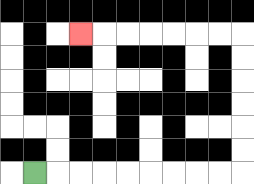{'start': '[1, 7]', 'end': '[3, 1]', 'path_directions': 'R,R,R,R,R,R,R,R,R,U,U,U,U,U,U,L,L,L,L,L,L,L', 'path_coordinates': '[[1, 7], [2, 7], [3, 7], [4, 7], [5, 7], [6, 7], [7, 7], [8, 7], [9, 7], [10, 7], [10, 6], [10, 5], [10, 4], [10, 3], [10, 2], [10, 1], [9, 1], [8, 1], [7, 1], [6, 1], [5, 1], [4, 1], [3, 1]]'}